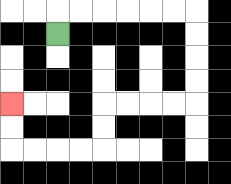{'start': '[2, 1]', 'end': '[0, 4]', 'path_directions': 'U,R,R,R,R,R,R,D,D,D,D,L,L,L,L,D,D,L,L,L,L,U,U', 'path_coordinates': '[[2, 1], [2, 0], [3, 0], [4, 0], [5, 0], [6, 0], [7, 0], [8, 0], [8, 1], [8, 2], [8, 3], [8, 4], [7, 4], [6, 4], [5, 4], [4, 4], [4, 5], [4, 6], [3, 6], [2, 6], [1, 6], [0, 6], [0, 5], [0, 4]]'}